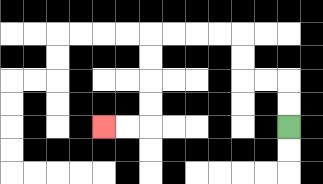{'start': '[12, 5]', 'end': '[4, 5]', 'path_directions': 'U,U,L,L,U,U,L,L,L,L,D,D,D,D,L,L', 'path_coordinates': '[[12, 5], [12, 4], [12, 3], [11, 3], [10, 3], [10, 2], [10, 1], [9, 1], [8, 1], [7, 1], [6, 1], [6, 2], [6, 3], [6, 4], [6, 5], [5, 5], [4, 5]]'}